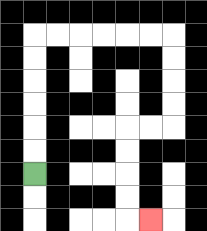{'start': '[1, 7]', 'end': '[6, 9]', 'path_directions': 'U,U,U,U,U,U,R,R,R,R,R,R,D,D,D,D,L,L,D,D,D,D,R', 'path_coordinates': '[[1, 7], [1, 6], [1, 5], [1, 4], [1, 3], [1, 2], [1, 1], [2, 1], [3, 1], [4, 1], [5, 1], [6, 1], [7, 1], [7, 2], [7, 3], [7, 4], [7, 5], [6, 5], [5, 5], [5, 6], [5, 7], [5, 8], [5, 9], [6, 9]]'}